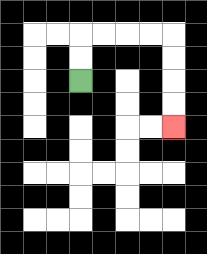{'start': '[3, 3]', 'end': '[7, 5]', 'path_directions': 'U,U,R,R,R,R,D,D,D,D', 'path_coordinates': '[[3, 3], [3, 2], [3, 1], [4, 1], [5, 1], [6, 1], [7, 1], [7, 2], [7, 3], [7, 4], [7, 5]]'}